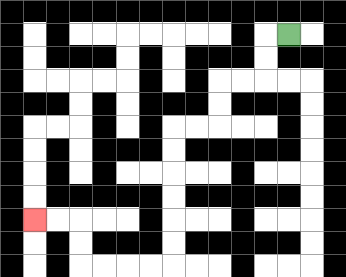{'start': '[12, 1]', 'end': '[1, 9]', 'path_directions': 'L,D,D,L,L,D,D,L,L,D,D,D,D,D,D,L,L,L,L,U,U,L,L', 'path_coordinates': '[[12, 1], [11, 1], [11, 2], [11, 3], [10, 3], [9, 3], [9, 4], [9, 5], [8, 5], [7, 5], [7, 6], [7, 7], [7, 8], [7, 9], [7, 10], [7, 11], [6, 11], [5, 11], [4, 11], [3, 11], [3, 10], [3, 9], [2, 9], [1, 9]]'}